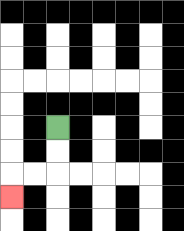{'start': '[2, 5]', 'end': '[0, 8]', 'path_directions': 'D,D,L,L,D', 'path_coordinates': '[[2, 5], [2, 6], [2, 7], [1, 7], [0, 7], [0, 8]]'}